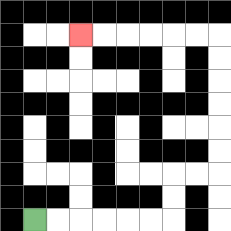{'start': '[1, 9]', 'end': '[3, 1]', 'path_directions': 'R,R,R,R,R,R,U,U,R,R,U,U,U,U,U,U,L,L,L,L,L,L', 'path_coordinates': '[[1, 9], [2, 9], [3, 9], [4, 9], [5, 9], [6, 9], [7, 9], [7, 8], [7, 7], [8, 7], [9, 7], [9, 6], [9, 5], [9, 4], [9, 3], [9, 2], [9, 1], [8, 1], [7, 1], [6, 1], [5, 1], [4, 1], [3, 1]]'}